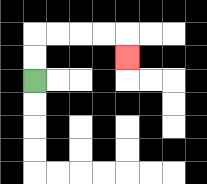{'start': '[1, 3]', 'end': '[5, 2]', 'path_directions': 'U,U,R,R,R,R,D', 'path_coordinates': '[[1, 3], [1, 2], [1, 1], [2, 1], [3, 1], [4, 1], [5, 1], [5, 2]]'}